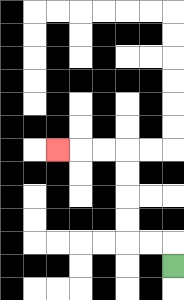{'start': '[7, 11]', 'end': '[2, 6]', 'path_directions': 'U,L,L,U,U,U,U,L,L,L', 'path_coordinates': '[[7, 11], [7, 10], [6, 10], [5, 10], [5, 9], [5, 8], [5, 7], [5, 6], [4, 6], [3, 6], [2, 6]]'}